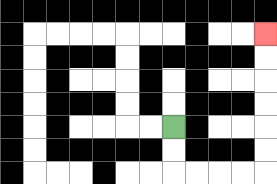{'start': '[7, 5]', 'end': '[11, 1]', 'path_directions': 'D,D,R,R,R,R,U,U,U,U,U,U', 'path_coordinates': '[[7, 5], [7, 6], [7, 7], [8, 7], [9, 7], [10, 7], [11, 7], [11, 6], [11, 5], [11, 4], [11, 3], [11, 2], [11, 1]]'}